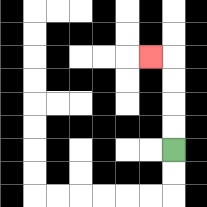{'start': '[7, 6]', 'end': '[6, 2]', 'path_directions': 'U,U,U,U,L', 'path_coordinates': '[[7, 6], [7, 5], [7, 4], [7, 3], [7, 2], [6, 2]]'}